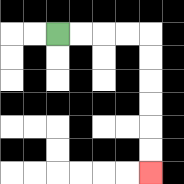{'start': '[2, 1]', 'end': '[6, 7]', 'path_directions': 'R,R,R,R,D,D,D,D,D,D', 'path_coordinates': '[[2, 1], [3, 1], [4, 1], [5, 1], [6, 1], [6, 2], [6, 3], [6, 4], [6, 5], [6, 6], [6, 7]]'}